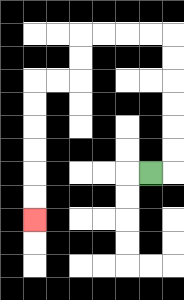{'start': '[6, 7]', 'end': '[1, 9]', 'path_directions': 'R,U,U,U,U,U,U,L,L,L,L,D,D,L,L,D,D,D,D,D,D', 'path_coordinates': '[[6, 7], [7, 7], [7, 6], [7, 5], [7, 4], [7, 3], [7, 2], [7, 1], [6, 1], [5, 1], [4, 1], [3, 1], [3, 2], [3, 3], [2, 3], [1, 3], [1, 4], [1, 5], [1, 6], [1, 7], [1, 8], [1, 9]]'}